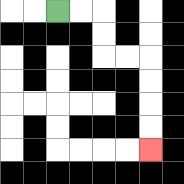{'start': '[2, 0]', 'end': '[6, 6]', 'path_directions': 'R,R,D,D,R,R,D,D,D,D', 'path_coordinates': '[[2, 0], [3, 0], [4, 0], [4, 1], [4, 2], [5, 2], [6, 2], [6, 3], [6, 4], [6, 5], [6, 6]]'}